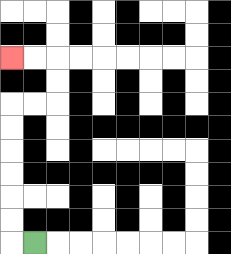{'start': '[1, 10]', 'end': '[0, 2]', 'path_directions': 'L,U,U,U,U,U,U,R,R,U,U,L,L', 'path_coordinates': '[[1, 10], [0, 10], [0, 9], [0, 8], [0, 7], [0, 6], [0, 5], [0, 4], [1, 4], [2, 4], [2, 3], [2, 2], [1, 2], [0, 2]]'}